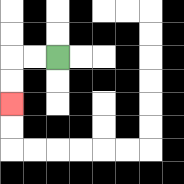{'start': '[2, 2]', 'end': '[0, 4]', 'path_directions': 'L,L,D,D', 'path_coordinates': '[[2, 2], [1, 2], [0, 2], [0, 3], [0, 4]]'}